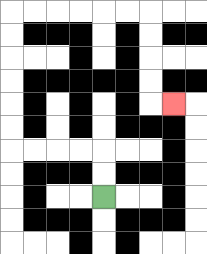{'start': '[4, 8]', 'end': '[7, 4]', 'path_directions': 'U,U,L,L,L,L,U,U,U,U,U,U,R,R,R,R,R,R,D,D,D,D,R', 'path_coordinates': '[[4, 8], [4, 7], [4, 6], [3, 6], [2, 6], [1, 6], [0, 6], [0, 5], [0, 4], [0, 3], [0, 2], [0, 1], [0, 0], [1, 0], [2, 0], [3, 0], [4, 0], [5, 0], [6, 0], [6, 1], [6, 2], [6, 3], [6, 4], [7, 4]]'}